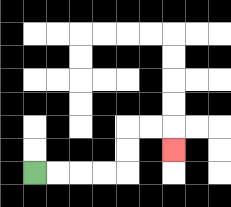{'start': '[1, 7]', 'end': '[7, 6]', 'path_directions': 'R,R,R,R,U,U,R,R,D', 'path_coordinates': '[[1, 7], [2, 7], [3, 7], [4, 7], [5, 7], [5, 6], [5, 5], [6, 5], [7, 5], [7, 6]]'}